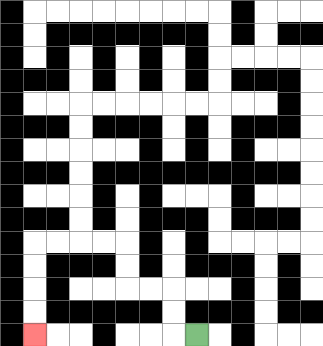{'start': '[8, 14]', 'end': '[1, 14]', 'path_directions': 'L,U,U,L,L,U,U,L,L,L,L,D,D,D,D', 'path_coordinates': '[[8, 14], [7, 14], [7, 13], [7, 12], [6, 12], [5, 12], [5, 11], [5, 10], [4, 10], [3, 10], [2, 10], [1, 10], [1, 11], [1, 12], [1, 13], [1, 14]]'}